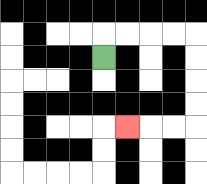{'start': '[4, 2]', 'end': '[5, 5]', 'path_directions': 'U,R,R,R,R,D,D,D,D,L,L,L', 'path_coordinates': '[[4, 2], [4, 1], [5, 1], [6, 1], [7, 1], [8, 1], [8, 2], [8, 3], [8, 4], [8, 5], [7, 5], [6, 5], [5, 5]]'}